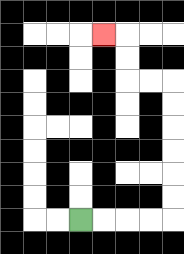{'start': '[3, 9]', 'end': '[4, 1]', 'path_directions': 'R,R,R,R,U,U,U,U,U,U,L,L,U,U,L', 'path_coordinates': '[[3, 9], [4, 9], [5, 9], [6, 9], [7, 9], [7, 8], [7, 7], [7, 6], [7, 5], [7, 4], [7, 3], [6, 3], [5, 3], [5, 2], [5, 1], [4, 1]]'}